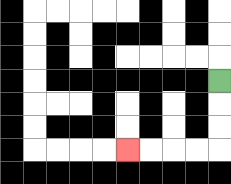{'start': '[9, 3]', 'end': '[5, 6]', 'path_directions': 'D,D,D,L,L,L,L', 'path_coordinates': '[[9, 3], [9, 4], [9, 5], [9, 6], [8, 6], [7, 6], [6, 6], [5, 6]]'}